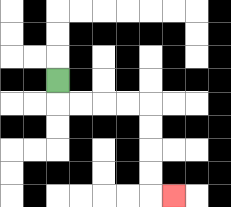{'start': '[2, 3]', 'end': '[7, 8]', 'path_directions': 'D,R,R,R,R,D,D,D,D,R', 'path_coordinates': '[[2, 3], [2, 4], [3, 4], [4, 4], [5, 4], [6, 4], [6, 5], [6, 6], [6, 7], [6, 8], [7, 8]]'}